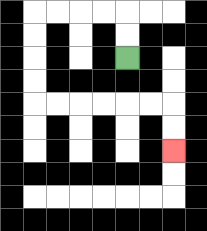{'start': '[5, 2]', 'end': '[7, 6]', 'path_directions': 'U,U,L,L,L,L,D,D,D,D,R,R,R,R,R,R,D,D', 'path_coordinates': '[[5, 2], [5, 1], [5, 0], [4, 0], [3, 0], [2, 0], [1, 0], [1, 1], [1, 2], [1, 3], [1, 4], [2, 4], [3, 4], [4, 4], [5, 4], [6, 4], [7, 4], [7, 5], [7, 6]]'}